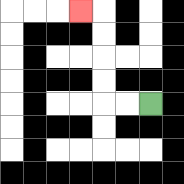{'start': '[6, 4]', 'end': '[3, 0]', 'path_directions': 'L,L,U,U,U,U,L', 'path_coordinates': '[[6, 4], [5, 4], [4, 4], [4, 3], [4, 2], [4, 1], [4, 0], [3, 0]]'}